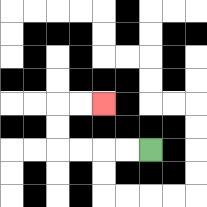{'start': '[6, 6]', 'end': '[4, 4]', 'path_directions': 'L,L,L,L,U,U,R,R', 'path_coordinates': '[[6, 6], [5, 6], [4, 6], [3, 6], [2, 6], [2, 5], [2, 4], [3, 4], [4, 4]]'}